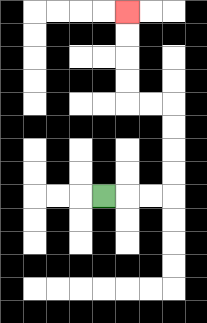{'start': '[4, 8]', 'end': '[5, 0]', 'path_directions': 'R,R,R,U,U,U,U,L,L,U,U,U,U', 'path_coordinates': '[[4, 8], [5, 8], [6, 8], [7, 8], [7, 7], [7, 6], [7, 5], [7, 4], [6, 4], [5, 4], [5, 3], [5, 2], [5, 1], [5, 0]]'}